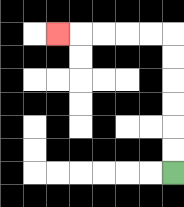{'start': '[7, 7]', 'end': '[2, 1]', 'path_directions': 'U,U,U,U,U,U,L,L,L,L,L', 'path_coordinates': '[[7, 7], [7, 6], [7, 5], [7, 4], [7, 3], [7, 2], [7, 1], [6, 1], [5, 1], [4, 1], [3, 1], [2, 1]]'}